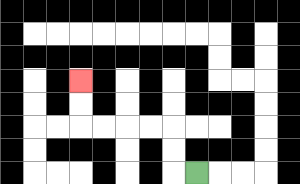{'start': '[8, 7]', 'end': '[3, 3]', 'path_directions': 'L,U,U,L,L,L,L,U,U', 'path_coordinates': '[[8, 7], [7, 7], [7, 6], [7, 5], [6, 5], [5, 5], [4, 5], [3, 5], [3, 4], [3, 3]]'}